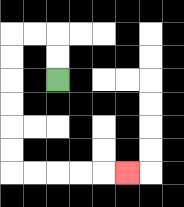{'start': '[2, 3]', 'end': '[5, 7]', 'path_directions': 'U,U,L,L,D,D,D,D,D,D,R,R,R,R,R', 'path_coordinates': '[[2, 3], [2, 2], [2, 1], [1, 1], [0, 1], [0, 2], [0, 3], [0, 4], [0, 5], [0, 6], [0, 7], [1, 7], [2, 7], [3, 7], [4, 7], [5, 7]]'}